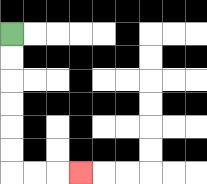{'start': '[0, 1]', 'end': '[3, 7]', 'path_directions': 'D,D,D,D,D,D,R,R,R', 'path_coordinates': '[[0, 1], [0, 2], [0, 3], [0, 4], [0, 5], [0, 6], [0, 7], [1, 7], [2, 7], [3, 7]]'}